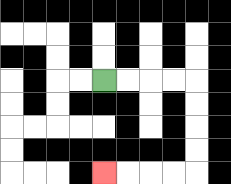{'start': '[4, 3]', 'end': '[4, 7]', 'path_directions': 'R,R,R,R,D,D,D,D,L,L,L,L', 'path_coordinates': '[[4, 3], [5, 3], [6, 3], [7, 3], [8, 3], [8, 4], [8, 5], [8, 6], [8, 7], [7, 7], [6, 7], [5, 7], [4, 7]]'}